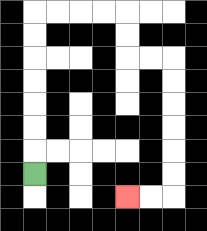{'start': '[1, 7]', 'end': '[5, 8]', 'path_directions': 'U,U,U,U,U,U,U,R,R,R,R,D,D,R,R,D,D,D,D,D,D,L,L', 'path_coordinates': '[[1, 7], [1, 6], [1, 5], [1, 4], [1, 3], [1, 2], [1, 1], [1, 0], [2, 0], [3, 0], [4, 0], [5, 0], [5, 1], [5, 2], [6, 2], [7, 2], [7, 3], [7, 4], [7, 5], [7, 6], [7, 7], [7, 8], [6, 8], [5, 8]]'}